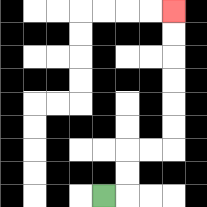{'start': '[4, 8]', 'end': '[7, 0]', 'path_directions': 'R,U,U,R,R,U,U,U,U,U,U', 'path_coordinates': '[[4, 8], [5, 8], [5, 7], [5, 6], [6, 6], [7, 6], [7, 5], [7, 4], [7, 3], [7, 2], [7, 1], [7, 0]]'}